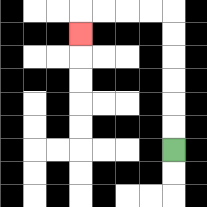{'start': '[7, 6]', 'end': '[3, 1]', 'path_directions': 'U,U,U,U,U,U,L,L,L,L,D', 'path_coordinates': '[[7, 6], [7, 5], [7, 4], [7, 3], [7, 2], [7, 1], [7, 0], [6, 0], [5, 0], [4, 0], [3, 0], [3, 1]]'}